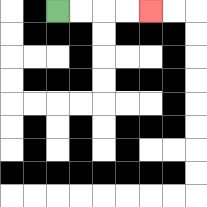{'start': '[2, 0]', 'end': '[6, 0]', 'path_directions': 'R,R,R,R', 'path_coordinates': '[[2, 0], [3, 0], [4, 0], [5, 0], [6, 0]]'}